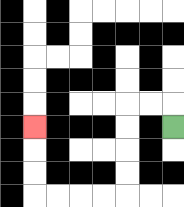{'start': '[7, 5]', 'end': '[1, 5]', 'path_directions': 'U,L,L,D,D,D,D,L,L,L,L,U,U,U', 'path_coordinates': '[[7, 5], [7, 4], [6, 4], [5, 4], [5, 5], [5, 6], [5, 7], [5, 8], [4, 8], [3, 8], [2, 8], [1, 8], [1, 7], [1, 6], [1, 5]]'}